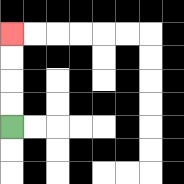{'start': '[0, 5]', 'end': '[0, 1]', 'path_directions': 'U,U,U,U', 'path_coordinates': '[[0, 5], [0, 4], [0, 3], [0, 2], [0, 1]]'}